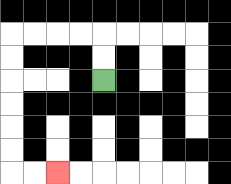{'start': '[4, 3]', 'end': '[2, 7]', 'path_directions': 'U,U,L,L,L,L,D,D,D,D,D,D,R,R', 'path_coordinates': '[[4, 3], [4, 2], [4, 1], [3, 1], [2, 1], [1, 1], [0, 1], [0, 2], [0, 3], [0, 4], [0, 5], [0, 6], [0, 7], [1, 7], [2, 7]]'}